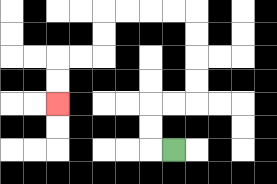{'start': '[7, 6]', 'end': '[2, 4]', 'path_directions': 'L,U,U,R,R,U,U,U,U,L,L,L,L,D,D,L,L,D,D', 'path_coordinates': '[[7, 6], [6, 6], [6, 5], [6, 4], [7, 4], [8, 4], [8, 3], [8, 2], [8, 1], [8, 0], [7, 0], [6, 0], [5, 0], [4, 0], [4, 1], [4, 2], [3, 2], [2, 2], [2, 3], [2, 4]]'}